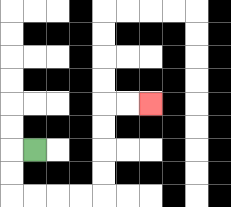{'start': '[1, 6]', 'end': '[6, 4]', 'path_directions': 'L,D,D,R,R,R,R,U,U,U,U,R,R', 'path_coordinates': '[[1, 6], [0, 6], [0, 7], [0, 8], [1, 8], [2, 8], [3, 8], [4, 8], [4, 7], [4, 6], [4, 5], [4, 4], [5, 4], [6, 4]]'}